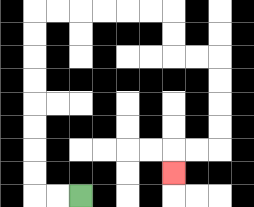{'start': '[3, 8]', 'end': '[7, 7]', 'path_directions': 'L,L,U,U,U,U,U,U,U,U,R,R,R,R,R,R,D,D,R,R,D,D,D,D,L,L,D', 'path_coordinates': '[[3, 8], [2, 8], [1, 8], [1, 7], [1, 6], [1, 5], [1, 4], [1, 3], [1, 2], [1, 1], [1, 0], [2, 0], [3, 0], [4, 0], [5, 0], [6, 0], [7, 0], [7, 1], [7, 2], [8, 2], [9, 2], [9, 3], [9, 4], [9, 5], [9, 6], [8, 6], [7, 6], [7, 7]]'}